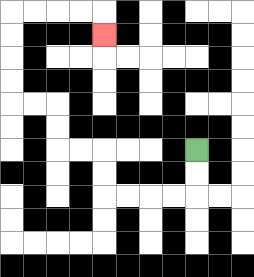{'start': '[8, 6]', 'end': '[4, 1]', 'path_directions': 'D,D,L,L,L,L,U,U,L,L,U,U,L,L,U,U,U,U,R,R,R,R,D', 'path_coordinates': '[[8, 6], [8, 7], [8, 8], [7, 8], [6, 8], [5, 8], [4, 8], [4, 7], [4, 6], [3, 6], [2, 6], [2, 5], [2, 4], [1, 4], [0, 4], [0, 3], [0, 2], [0, 1], [0, 0], [1, 0], [2, 0], [3, 0], [4, 0], [4, 1]]'}